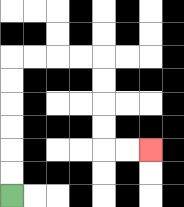{'start': '[0, 8]', 'end': '[6, 6]', 'path_directions': 'U,U,U,U,U,U,R,R,R,R,D,D,D,D,R,R', 'path_coordinates': '[[0, 8], [0, 7], [0, 6], [0, 5], [0, 4], [0, 3], [0, 2], [1, 2], [2, 2], [3, 2], [4, 2], [4, 3], [4, 4], [4, 5], [4, 6], [5, 6], [6, 6]]'}